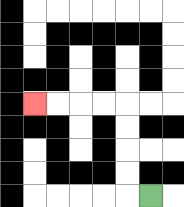{'start': '[6, 8]', 'end': '[1, 4]', 'path_directions': 'L,U,U,U,U,L,L,L,L', 'path_coordinates': '[[6, 8], [5, 8], [5, 7], [5, 6], [5, 5], [5, 4], [4, 4], [3, 4], [2, 4], [1, 4]]'}